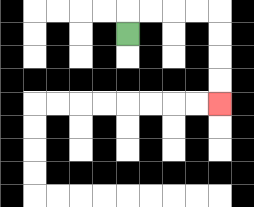{'start': '[5, 1]', 'end': '[9, 4]', 'path_directions': 'U,R,R,R,R,D,D,D,D', 'path_coordinates': '[[5, 1], [5, 0], [6, 0], [7, 0], [8, 0], [9, 0], [9, 1], [9, 2], [9, 3], [9, 4]]'}